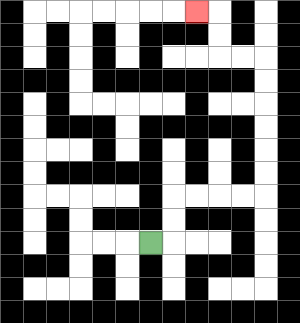{'start': '[6, 10]', 'end': '[8, 0]', 'path_directions': 'R,U,U,R,R,R,R,U,U,U,U,U,U,L,L,U,U,L', 'path_coordinates': '[[6, 10], [7, 10], [7, 9], [7, 8], [8, 8], [9, 8], [10, 8], [11, 8], [11, 7], [11, 6], [11, 5], [11, 4], [11, 3], [11, 2], [10, 2], [9, 2], [9, 1], [9, 0], [8, 0]]'}